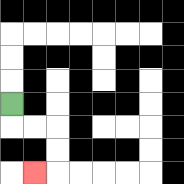{'start': '[0, 4]', 'end': '[1, 7]', 'path_directions': 'D,R,R,D,D,L', 'path_coordinates': '[[0, 4], [0, 5], [1, 5], [2, 5], [2, 6], [2, 7], [1, 7]]'}